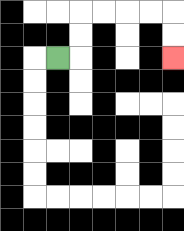{'start': '[2, 2]', 'end': '[7, 2]', 'path_directions': 'R,U,U,R,R,R,R,D,D', 'path_coordinates': '[[2, 2], [3, 2], [3, 1], [3, 0], [4, 0], [5, 0], [6, 0], [7, 0], [7, 1], [7, 2]]'}